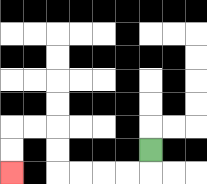{'start': '[6, 6]', 'end': '[0, 7]', 'path_directions': 'D,L,L,L,L,U,U,L,L,D,D', 'path_coordinates': '[[6, 6], [6, 7], [5, 7], [4, 7], [3, 7], [2, 7], [2, 6], [2, 5], [1, 5], [0, 5], [0, 6], [0, 7]]'}